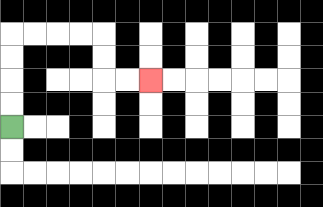{'start': '[0, 5]', 'end': '[6, 3]', 'path_directions': 'U,U,U,U,R,R,R,R,D,D,R,R', 'path_coordinates': '[[0, 5], [0, 4], [0, 3], [0, 2], [0, 1], [1, 1], [2, 1], [3, 1], [4, 1], [4, 2], [4, 3], [5, 3], [6, 3]]'}